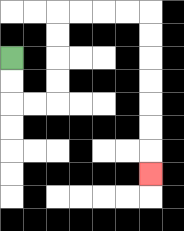{'start': '[0, 2]', 'end': '[6, 7]', 'path_directions': 'D,D,R,R,U,U,U,U,R,R,R,R,D,D,D,D,D,D,D', 'path_coordinates': '[[0, 2], [0, 3], [0, 4], [1, 4], [2, 4], [2, 3], [2, 2], [2, 1], [2, 0], [3, 0], [4, 0], [5, 0], [6, 0], [6, 1], [6, 2], [6, 3], [6, 4], [6, 5], [6, 6], [6, 7]]'}